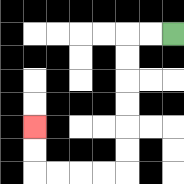{'start': '[7, 1]', 'end': '[1, 5]', 'path_directions': 'L,L,D,D,D,D,D,D,L,L,L,L,U,U', 'path_coordinates': '[[7, 1], [6, 1], [5, 1], [5, 2], [5, 3], [5, 4], [5, 5], [5, 6], [5, 7], [4, 7], [3, 7], [2, 7], [1, 7], [1, 6], [1, 5]]'}